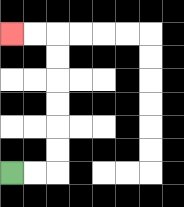{'start': '[0, 7]', 'end': '[0, 1]', 'path_directions': 'R,R,U,U,U,U,U,U,L,L', 'path_coordinates': '[[0, 7], [1, 7], [2, 7], [2, 6], [2, 5], [2, 4], [2, 3], [2, 2], [2, 1], [1, 1], [0, 1]]'}